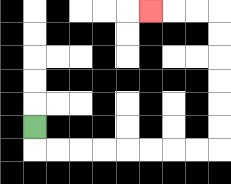{'start': '[1, 5]', 'end': '[6, 0]', 'path_directions': 'D,R,R,R,R,R,R,R,R,U,U,U,U,U,U,L,L,L', 'path_coordinates': '[[1, 5], [1, 6], [2, 6], [3, 6], [4, 6], [5, 6], [6, 6], [7, 6], [8, 6], [9, 6], [9, 5], [9, 4], [9, 3], [9, 2], [9, 1], [9, 0], [8, 0], [7, 0], [6, 0]]'}